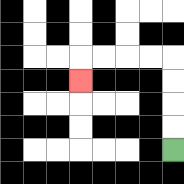{'start': '[7, 6]', 'end': '[3, 3]', 'path_directions': 'U,U,U,U,L,L,L,L,D', 'path_coordinates': '[[7, 6], [7, 5], [7, 4], [7, 3], [7, 2], [6, 2], [5, 2], [4, 2], [3, 2], [3, 3]]'}